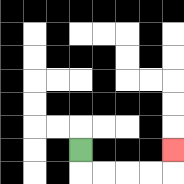{'start': '[3, 6]', 'end': '[7, 6]', 'path_directions': 'D,R,R,R,R,U', 'path_coordinates': '[[3, 6], [3, 7], [4, 7], [5, 7], [6, 7], [7, 7], [7, 6]]'}